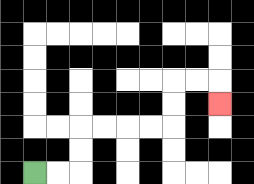{'start': '[1, 7]', 'end': '[9, 4]', 'path_directions': 'R,R,U,U,R,R,R,R,U,U,R,R,D', 'path_coordinates': '[[1, 7], [2, 7], [3, 7], [3, 6], [3, 5], [4, 5], [5, 5], [6, 5], [7, 5], [7, 4], [7, 3], [8, 3], [9, 3], [9, 4]]'}